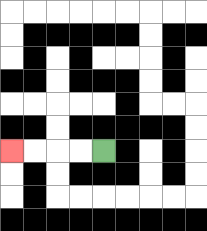{'start': '[4, 6]', 'end': '[0, 6]', 'path_directions': 'L,L,L,L', 'path_coordinates': '[[4, 6], [3, 6], [2, 6], [1, 6], [0, 6]]'}